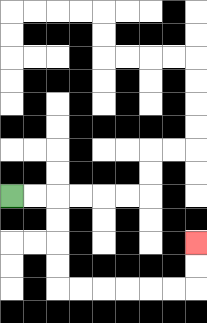{'start': '[0, 8]', 'end': '[8, 10]', 'path_directions': 'R,R,D,D,D,D,R,R,R,R,R,R,U,U', 'path_coordinates': '[[0, 8], [1, 8], [2, 8], [2, 9], [2, 10], [2, 11], [2, 12], [3, 12], [4, 12], [5, 12], [6, 12], [7, 12], [8, 12], [8, 11], [8, 10]]'}